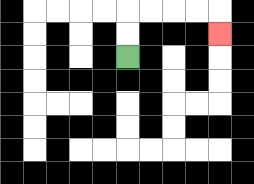{'start': '[5, 2]', 'end': '[9, 1]', 'path_directions': 'U,U,R,R,R,R,D', 'path_coordinates': '[[5, 2], [5, 1], [5, 0], [6, 0], [7, 0], [8, 0], [9, 0], [9, 1]]'}